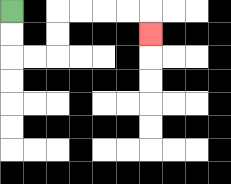{'start': '[0, 0]', 'end': '[6, 1]', 'path_directions': 'D,D,R,R,U,U,R,R,R,R,D', 'path_coordinates': '[[0, 0], [0, 1], [0, 2], [1, 2], [2, 2], [2, 1], [2, 0], [3, 0], [4, 0], [5, 0], [6, 0], [6, 1]]'}